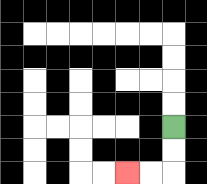{'start': '[7, 5]', 'end': '[5, 7]', 'path_directions': 'D,D,L,L', 'path_coordinates': '[[7, 5], [7, 6], [7, 7], [6, 7], [5, 7]]'}